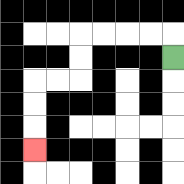{'start': '[7, 2]', 'end': '[1, 6]', 'path_directions': 'U,L,L,L,L,D,D,L,L,D,D,D', 'path_coordinates': '[[7, 2], [7, 1], [6, 1], [5, 1], [4, 1], [3, 1], [3, 2], [3, 3], [2, 3], [1, 3], [1, 4], [1, 5], [1, 6]]'}